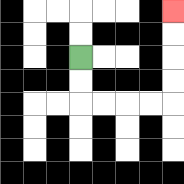{'start': '[3, 2]', 'end': '[7, 0]', 'path_directions': 'D,D,R,R,R,R,U,U,U,U', 'path_coordinates': '[[3, 2], [3, 3], [3, 4], [4, 4], [5, 4], [6, 4], [7, 4], [7, 3], [7, 2], [7, 1], [7, 0]]'}